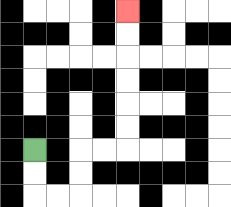{'start': '[1, 6]', 'end': '[5, 0]', 'path_directions': 'D,D,R,R,U,U,R,R,U,U,U,U,U,U', 'path_coordinates': '[[1, 6], [1, 7], [1, 8], [2, 8], [3, 8], [3, 7], [3, 6], [4, 6], [5, 6], [5, 5], [5, 4], [5, 3], [5, 2], [5, 1], [5, 0]]'}